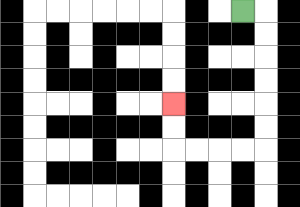{'start': '[10, 0]', 'end': '[7, 4]', 'path_directions': 'R,D,D,D,D,D,D,L,L,L,L,U,U', 'path_coordinates': '[[10, 0], [11, 0], [11, 1], [11, 2], [11, 3], [11, 4], [11, 5], [11, 6], [10, 6], [9, 6], [8, 6], [7, 6], [7, 5], [7, 4]]'}